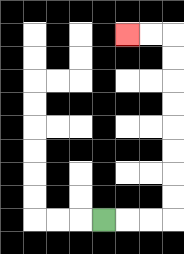{'start': '[4, 9]', 'end': '[5, 1]', 'path_directions': 'R,R,R,U,U,U,U,U,U,U,U,L,L', 'path_coordinates': '[[4, 9], [5, 9], [6, 9], [7, 9], [7, 8], [7, 7], [7, 6], [7, 5], [7, 4], [7, 3], [7, 2], [7, 1], [6, 1], [5, 1]]'}